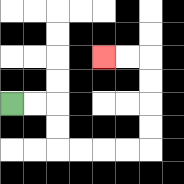{'start': '[0, 4]', 'end': '[4, 2]', 'path_directions': 'R,R,D,D,R,R,R,R,U,U,U,U,L,L', 'path_coordinates': '[[0, 4], [1, 4], [2, 4], [2, 5], [2, 6], [3, 6], [4, 6], [5, 6], [6, 6], [6, 5], [6, 4], [6, 3], [6, 2], [5, 2], [4, 2]]'}